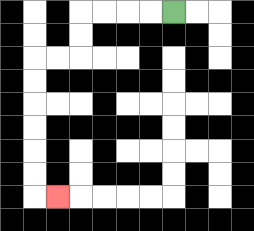{'start': '[7, 0]', 'end': '[2, 8]', 'path_directions': 'L,L,L,L,D,D,L,L,D,D,D,D,D,D,R', 'path_coordinates': '[[7, 0], [6, 0], [5, 0], [4, 0], [3, 0], [3, 1], [3, 2], [2, 2], [1, 2], [1, 3], [1, 4], [1, 5], [1, 6], [1, 7], [1, 8], [2, 8]]'}